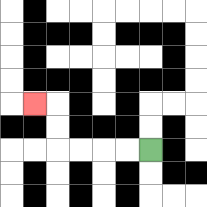{'start': '[6, 6]', 'end': '[1, 4]', 'path_directions': 'L,L,L,L,U,U,L', 'path_coordinates': '[[6, 6], [5, 6], [4, 6], [3, 6], [2, 6], [2, 5], [2, 4], [1, 4]]'}